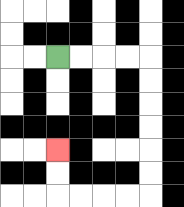{'start': '[2, 2]', 'end': '[2, 6]', 'path_directions': 'R,R,R,R,D,D,D,D,D,D,L,L,L,L,U,U', 'path_coordinates': '[[2, 2], [3, 2], [4, 2], [5, 2], [6, 2], [6, 3], [6, 4], [6, 5], [6, 6], [6, 7], [6, 8], [5, 8], [4, 8], [3, 8], [2, 8], [2, 7], [2, 6]]'}